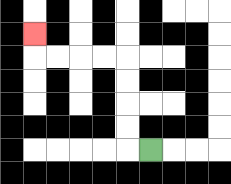{'start': '[6, 6]', 'end': '[1, 1]', 'path_directions': 'L,U,U,U,U,L,L,L,L,U', 'path_coordinates': '[[6, 6], [5, 6], [5, 5], [5, 4], [5, 3], [5, 2], [4, 2], [3, 2], [2, 2], [1, 2], [1, 1]]'}